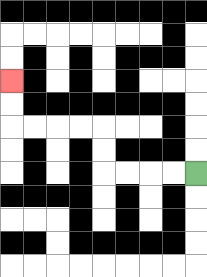{'start': '[8, 7]', 'end': '[0, 3]', 'path_directions': 'L,L,L,L,U,U,L,L,L,L,U,U', 'path_coordinates': '[[8, 7], [7, 7], [6, 7], [5, 7], [4, 7], [4, 6], [4, 5], [3, 5], [2, 5], [1, 5], [0, 5], [0, 4], [0, 3]]'}